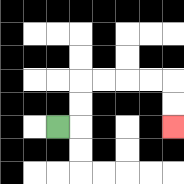{'start': '[2, 5]', 'end': '[7, 5]', 'path_directions': 'R,U,U,R,R,R,R,D,D', 'path_coordinates': '[[2, 5], [3, 5], [3, 4], [3, 3], [4, 3], [5, 3], [6, 3], [7, 3], [7, 4], [7, 5]]'}